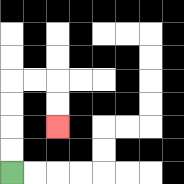{'start': '[0, 7]', 'end': '[2, 5]', 'path_directions': 'U,U,U,U,R,R,D,D', 'path_coordinates': '[[0, 7], [0, 6], [0, 5], [0, 4], [0, 3], [1, 3], [2, 3], [2, 4], [2, 5]]'}